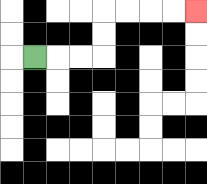{'start': '[1, 2]', 'end': '[8, 0]', 'path_directions': 'R,R,R,U,U,R,R,R,R', 'path_coordinates': '[[1, 2], [2, 2], [3, 2], [4, 2], [4, 1], [4, 0], [5, 0], [6, 0], [7, 0], [8, 0]]'}